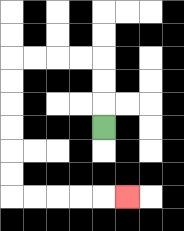{'start': '[4, 5]', 'end': '[5, 8]', 'path_directions': 'U,U,U,L,L,L,L,D,D,D,D,D,D,R,R,R,R,R', 'path_coordinates': '[[4, 5], [4, 4], [4, 3], [4, 2], [3, 2], [2, 2], [1, 2], [0, 2], [0, 3], [0, 4], [0, 5], [0, 6], [0, 7], [0, 8], [1, 8], [2, 8], [3, 8], [4, 8], [5, 8]]'}